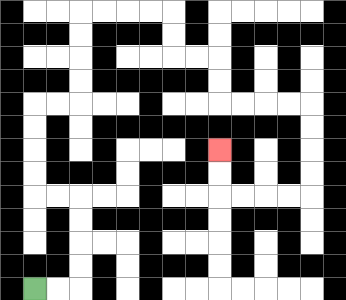{'start': '[1, 12]', 'end': '[9, 6]', 'path_directions': 'R,R,U,U,U,U,L,L,U,U,U,U,R,R,U,U,U,U,R,R,R,R,D,D,R,R,D,D,R,R,R,R,D,D,D,D,L,L,L,L,U,U', 'path_coordinates': '[[1, 12], [2, 12], [3, 12], [3, 11], [3, 10], [3, 9], [3, 8], [2, 8], [1, 8], [1, 7], [1, 6], [1, 5], [1, 4], [2, 4], [3, 4], [3, 3], [3, 2], [3, 1], [3, 0], [4, 0], [5, 0], [6, 0], [7, 0], [7, 1], [7, 2], [8, 2], [9, 2], [9, 3], [9, 4], [10, 4], [11, 4], [12, 4], [13, 4], [13, 5], [13, 6], [13, 7], [13, 8], [12, 8], [11, 8], [10, 8], [9, 8], [9, 7], [9, 6]]'}